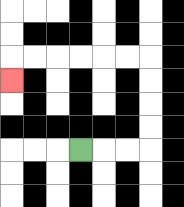{'start': '[3, 6]', 'end': '[0, 3]', 'path_directions': 'R,R,R,U,U,U,U,L,L,L,L,L,L,D', 'path_coordinates': '[[3, 6], [4, 6], [5, 6], [6, 6], [6, 5], [6, 4], [6, 3], [6, 2], [5, 2], [4, 2], [3, 2], [2, 2], [1, 2], [0, 2], [0, 3]]'}